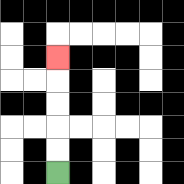{'start': '[2, 7]', 'end': '[2, 2]', 'path_directions': 'U,U,U,U,U', 'path_coordinates': '[[2, 7], [2, 6], [2, 5], [2, 4], [2, 3], [2, 2]]'}